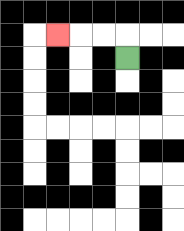{'start': '[5, 2]', 'end': '[2, 1]', 'path_directions': 'U,L,L,L', 'path_coordinates': '[[5, 2], [5, 1], [4, 1], [3, 1], [2, 1]]'}